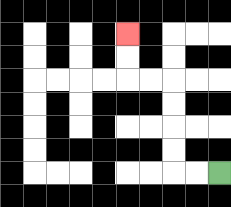{'start': '[9, 7]', 'end': '[5, 1]', 'path_directions': 'L,L,U,U,U,U,L,L,U,U', 'path_coordinates': '[[9, 7], [8, 7], [7, 7], [7, 6], [7, 5], [7, 4], [7, 3], [6, 3], [5, 3], [5, 2], [5, 1]]'}